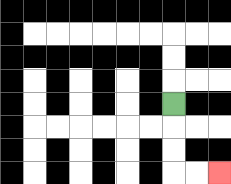{'start': '[7, 4]', 'end': '[9, 7]', 'path_directions': 'D,D,D,R,R', 'path_coordinates': '[[7, 4], [7, 5], [7, 6], [7, 7], [8, 7], [9, 7]]'}